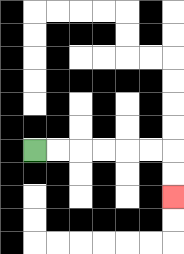{'start': '[1, 6]', 'end': '[7, 8]', 'path_directions': 'R,R,R,R,R,R,D,D', 'path_coordinates': '[[1, 6], [2, 6], [3, 6], [4, 6], [5, 6], [6, 6], [7, 6], [7, 7], [7, 8]]'}